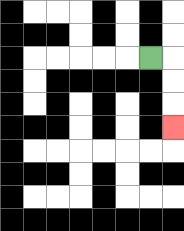{'start': '[6, 2]', 'end': '[7, 5]', 'path_directions': 'R,D,D,D', 'path_coordinates': '[[6, 2], [7, 2], [7, 3], [7, 4], [7, 5]]'}